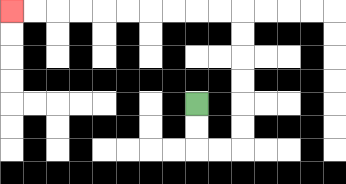{'start': '[8, 4]', 'end': '[0, 0]', 'path_directions': 'D,D,R,R,U,U,U,U,U,U,L,L,L,L,L,L,L,L,L,L', 'path_coordinates': '[[8, 4], [8, 5], [8, 6], [9, 6], [10, 6], [10, 5], [10, 4], [10, 3], [10, 2], [10, 1], [10, 0], [9, 0], [8, 0], [7, 0], [6, 0], [5, 0], [4, 0], [3, 0], [2, 0], [1, 0], [0, 0]]'}